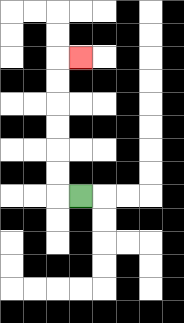{'start': '[3, 8]', 'end': '[3, 2]', 'path_directions': 'L,U,U,U,U,U,U,R', 'path_coordinates': '[[3, 8], [2, 8], [2, 7], [2, 6], [2, 5], [2, 4], [2, 3], [2, 2], [3, 2]]'}